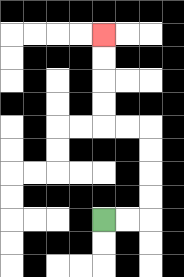{'start': '[4, 9]', 'end': '[4, 1]', 'path_directions': 'R,R,U,U,U,U,L,L,U,U,U,U', 'path_coordinates': '[[4, 9], [5, 9], [6, 9], [6, 8], [6, 7], [6, 6], [6, 5], [5, 5], [4, 5], [4, 4], [4, 3], [4, 2], [4, 1]]'}